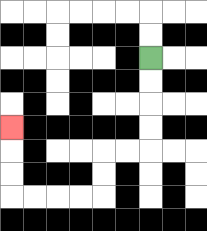{'start': '[6, 2]', 'end': '[0, 5]', 'path_directions': 'D,D,D,D,L,L,D,D,L,L,L,L,U,U,U', 'path_coordinates': '[[6, 2], [6, 3], [6, 4], [6, 5], [6, 6], [5, 6], [4, 6], [4, 7], [4, 8], [3, 8], [2, 8], [1, 8], [0, 8], [0, 7], [0, 6], [0, 5]]'}